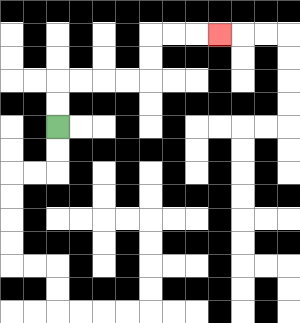{'start': '[2, 5]', 'end': '[9, 1]', 'path_directions': 'U,U,R,R,R,R,U,U,R,R,R', 'path_coordinates': '[[2, 5], [2, 4], [2, 3], [3, 3], [4, 3], [5, 3], [6, 3], [6, 2], [6, 1], [7, 1], [8, 1], [9, 1]]'}